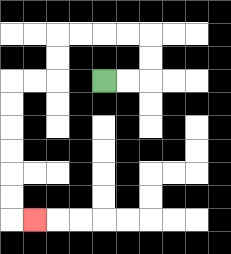{'start': '[4, 3]', 'end': '[1, 9]', 'path_directions': 'R,R,U,U,L,L,L,L,D,D,L,L,D,D,D,D,D,D,R', 'path_coordinates': '[[4, 3], [5, 3], [6, 3], [6, 2], [6, 1], [5, 1], [4, 1], [3, 1], [2, 1], [2, 2], [2, 3], [1, 3], [0, 3], [0, 4], [0, 5], [0, 6], [0, 7], [0, 8], [0, 9], [1, 9]]'}